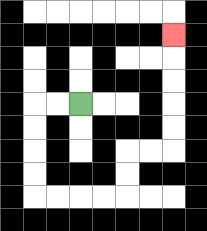{'start': '[3, 4]', 'end': '[7, 1]', 'path_directions': 'L,L,D,D,D,D,R,R,R,R,U,U,R,R,U,U,U,U,U', 'path_coordinates': '[[3, 4], [2, 4], [1, 4], [1, 5], [1, 6], [1, 7], [1, 8], [2, 8], [3, 8], [4, 8], [5, 8], [5, 7], [5, 6], [6, 6], [7, 6], [7, 5], [7, 4], [7, 3], [7, 2], [7, 1]]'}